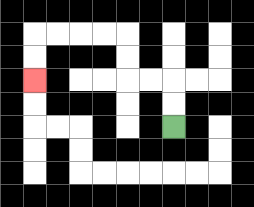{'start': '[7, 5]', 'end': '[1, 3]', 'path_directions': 'U,U,L,L,U,U,L,L,L,L,D,D', 'path_coordinates': '[[7, 5], [7, 4], [7, 3], [6, 3], [5, 3], [5, 2], [5, 1], [4, 1], [3, 1], [2, 1], [1, 1], [1, 2], [1, 3]]'}